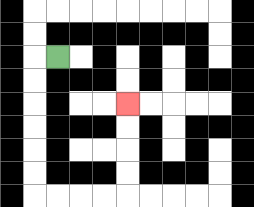{'start': '[2, 2]', 'end': '[5, 4]', 'path_directions': 'L,D,D,D,D,D,D,R,R,R,R,U,U,U,U', 'path_coordinates': '[[2, 2], [1, 2], [1, 3], [1, 4], [1, 5], [1, 6], [1, 7], [1, 8], [2, 8], [3, 8], [4, 8], [5, 8], [5, 7], [5, 6], [5, 5], [5, 4]]'}